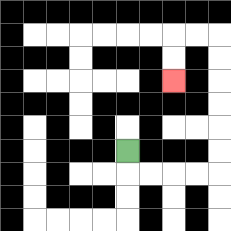{'start': '[5, 6]', 'end': '[7, 3]', 'path_directions': 'D,R,R,R,R,U,U,U,U,U,U,L,L,D,D', 'path_coordinates': '[[5, 6], [5, 7], [6, 7], [7, 7], [8, 7], [9, 7], [9, 6], [9, 5], [9, 4], [9, 3], [9, 2], [9, 1], [8, 1], [7, 1], [7, 2], [7, 3]]'}